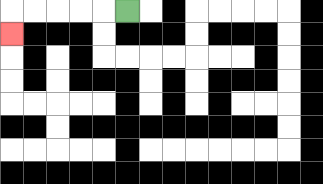{'start': '[5, 0]', 'end': '[0, 1]', 'path_directions': 'L,L,L,L,L,D', 'path_coordinates': '[[5, 0], [4, 0], [3, 0], [2, 0], [1, 0], [0, 0], [0, 1]]'}